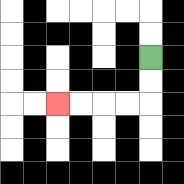{'start': '[6, 2]', 'end': '[2, 4]', 'path_directions': 'D,D,L,L,L,L', 'path_coordinates': '[[6, 2], [6, 3], [6, 4], [5, 4], [4, 4], [3, 4], [2, 4]]'}